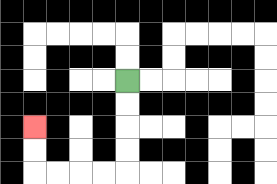{'start': '[5, 3]', 'end': '[1, 5]', 'path_directions': 'D,D,D,D,L,L,L,L,U,U', 'path_coordinates': '[[5, 3], [5, 4], [5, 5], [5, 6], [5, 7], [4, 7], [3, 7], [2, 7], [1, 7], [1, 6], [1, 5]]'}